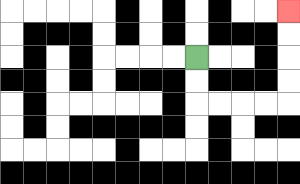{'start': '[8, 2]', 'end': '[12, 0]', 'path_directions': 'D,D,R,R,R,R,U,U,U,U', 'path_coordinates': '[[8, 2], [8, 3], [8, 4], [9, 4], [10, 4], [11, 4], [12, 4], [12, 3], [12, 2], [12, 1], [12, 0]]'}